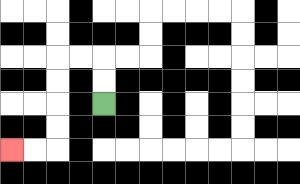{'start': '[4, 4]', 'end': '[0, 6]', 'path_directions': 'U,U,L,L,D,D,D,D,L,L', 'path_coordinates': '[[4, 4], [4, 3], [4, 2], [3, 2], [2, 2], [2, 3], [2, 4], [2, 5], [2, 6], [1, 6], [0, 6]]'}